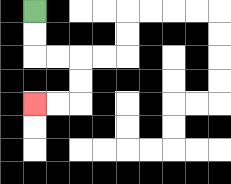{'start': '[1, 0]', 'end': '[1, 4]', 'path_directions': 'D,D,R,R,D,D,L,L', 'path_coordinates': '[[1, 0], [1, 1], [1, 2], [2, 2], [3, 2], [3, 3], [3, 4], [2, 4], [1, 4]]'}